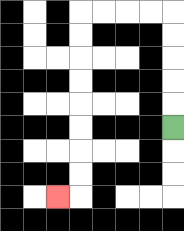{'start': '[7, 5]', 'end': '[2, 8]', 'path_directions': 'U,U,U,U,U,L,L,L,L,D,D,D,D,D,D,D,D,L', 'path_coordinates': '[[7, 5], [7, 4], [7, 3], [7, 2], [7, 1], [7, 0], [6, 0], [5, 0], [4, 0], [3, 0], [3, 1], [3, 2], [3, 3], [3, 4], [3, 5], [3, 6], [3, 7], [3, 8], [2, 8]]'}